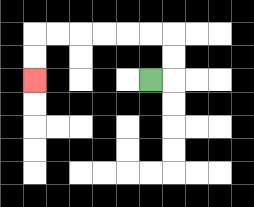{'start': '[6, 3]', 'end': '[1, 3]', 'path_directions': 'R,U,U,L,L,L,L,L,L,D,D', 'path_coordinates': '[[6, 3], [7, 3], [7, 2], [7, 1], [6, 1], [5, 1], [4, 1], [3, 1], [2, 1], [1, 1], [1, 2], [1, 3]]'}